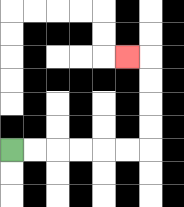{'start': '[0, 6]', 'end': '[5, 2]', 'path_directions': 'R,R,R,R,R,R,U,U,U,U,L', 'path_coordinates': '[[0, 6], [1, 6], [2, 6], [3, 6], [4, 6], [5, 6], [6, 6], [6, 5], [6, 4], [6, 3], [6, 2], [5, 2]]'}